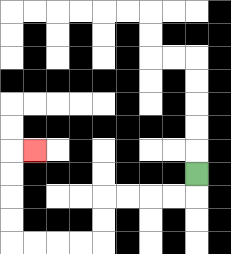{'start': '[8, 7]', 'end': '[1, 6]', 'path_directions': 'D,L,L,L,L,D,D,L,L,L,L,U,U,U,U,R', 'path_coordinates': '[[8, 7], [8, 8], [7, 8], [6, 8], [5, 8], [4, 8], [4, 9], [4, 10], [3, 10], [2, 10], [1, 10], [0, 10], [0, 9], [0, 8], [0, 7], [0, 6], [1, 6]]'}